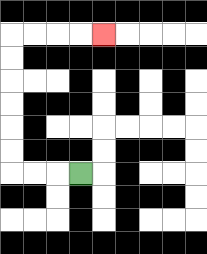{'start': '[3, 7]', 'end': '[4, 1]', 'path_directions': 'L,L,L,U,U,U,U,U,U,R,R,R,R', 'path_coordinates': '[[3, 7], [2, 7], [1, 7], [0, 7], [0, 6], [0, 5], [0, 4], [0, 3], [0, 2], [0, 1], [1, 1], [2, 1], [3, 1], [4, 1]]'}